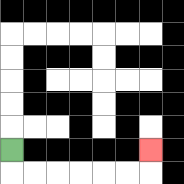{'start': '[0, 6]', 'end': '[6, 6]', 'path_directions': 'D,R,R,R,R,R,R,U', 'path_coordinates': '[[0, 6], [0, 7], [1, 7], [2, 7], [3, 7], [4, 7], [5, 7], [6, 7], [6, 6]]'}